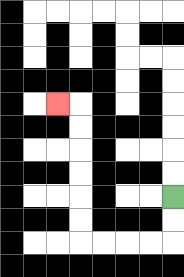{'start': '[7, 8]', 'end': '[2, 4]', 'path_directions': 'D,D,L,L,L,L,U,U,U,U,U,U,L', 'path_coordinates': '[[7, 8], [7, 9], [7, 10], [6, 10], [5, 10], [4, 10], [3, 10], [3, 9], [3, 8], [3, 7], [3, 6], [3, 5], [3, 4], [2, 4]]'}